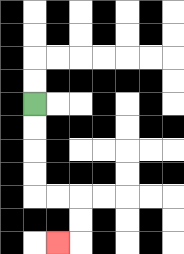{'start': '[1, 4]', 'end': '[2, 10]', 'path_directions': 'D,D,D,D,R,R,D,D,L', 'path_coordinates': '[[1, 4], [1, 5], [1, 6], [1, 7], [1, 8], [2, 8], [3, 8], [3, 9], [3, 10], [2, 10]]'}